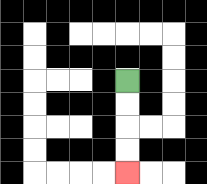{'start': '[5, 3]', 'end': '[5, 7]', 'path_directions': 'D,D,D,D', 'path_coordinates': '[[5, 3], [5, 4], [5, 5], [5, 6], [5, 7]]'}